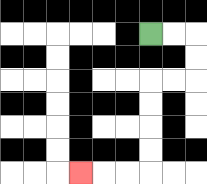{'start': '[6, 1]', 'end': '[3, 7]', 'path_directions': 'R,R,D,D,L,L,D,D,D,D,L,L,L', 'path_coordinates': '[[6, 1], [7, 1], [8, 1], [8, 2], [8, 3], [7, 3], [6, 3], [6, 4], [6, 5], [6, 6], [6, 7], [5, 7], [4, 7], [3, 7]]'}